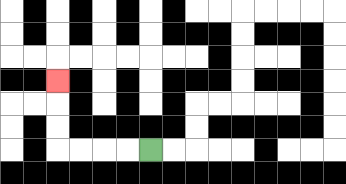{'start': '[6, 6]', 'end': '[2, 3]', 'path_directions': 'L,L,L,L,U,U,U', 'path_coordinates': '[[6, 6], [5, 6], [4, 6], [3, 6], [2, 6], [2, 5], [2, 4], [2, 3]]'}